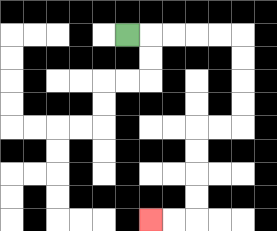{'start': '[5, 1]', 'end': '[6, 9]', 'path_directions': 'R,R,R,R,R,D,D,D,D,L,L,D,D,D,D,L,L', 'path_coordinates': '[[5, 1], [6, 1], [7, 1], [8, 1], [9, 1], [10, 1], [10, 2], [10, 3], [10, 4], [10, 5], [9, 5], [8, 5], [8, 6], [8, 7], [8, 8], [8, 9], [7, 9], [6, 9]]'}